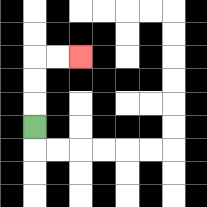{'start': '[1, 5]', 'end': '[3, 2]', 'path_directions': 'U,U,U,R,R', 'path_coordinates': '[[1, 5], [1, 4], [1, 3], [1, 2], [2, 2], [3, 2]]'}